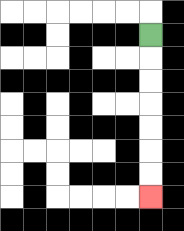{'start': '[6, 1]', 'end': '[6, 8]', 'path_directions': 'D,D,D,D,D,D,D', 'path_coordinates': '[[6, 1], [6, 2], [6, 3], [6, 4], [6, 5], [6, 6], [6, 7], [6, 8]]'}